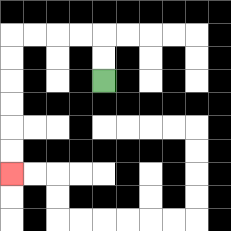{'start': '[4, 3]', 'end': '[0, 7]', 'path_directions': 'U,U,L,L,L,L,D,D,D,D,D,D', 'path_coordinates': '[[4, 3], [4, 2], [4, 1], [3, 1], [2, 1], [1, 1], [0, 1], [0, 2], [0, 3], [0, 4], [0, 5], [0, 6], [0, 7]]'}